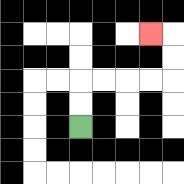{'start': '[3, 5]', 'end': '[6, 1]', 'path_directions': 'U,U,R,R,R,R,U,U,L', 'path_coordinates': '[[3, 5], [3, 4], [3, 3], [4, 3], [5, 3], [6, 3], [7, 3], [7, 2], [7, 1], [6, 1]]'}